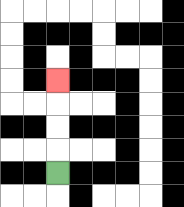{'start': '[2, 7]', 'end': '[2, 3]', 'path_directions': 'U,U,U,U', 'path_coordinates': '[[2, 7], [2, 6], [2, 5], [2, 4], [2, 3]]'}